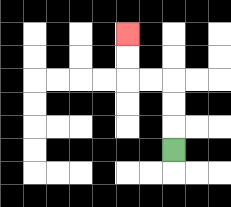{'start': '[7, 6]', 'end': '[5, 1]', 'path_directions': 'U,U,U,L,L,U,U', 'path_coordinates': '[[7, 6], [7, 5], [7, 4], [7, 3], [6, 3], [5, 3], [5, 2], [5, 1]]'}